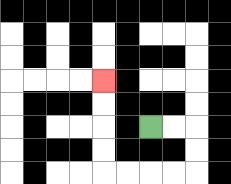{'start': '[6, 5]', 'end': '[4, 3]', 'path_directions': 'R,R,D,D,L,L,L,L,U,U,U,U', 'path_coordinates': '[[6, 5], [7, 5], [8, 5], [8, 6], [8, 7], [7, 7], [6, 7], [5, 7], [4, 7], [4, 6], [4, 5], [4, 4], [4, 3]]'}